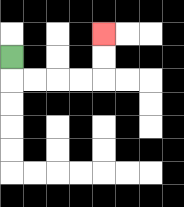{'start': '[0, 2]', 'end': '[4, 1]', 'path_directions': 'D,R,R,R,R,U,U', 'path_coordinates': '[[0, 2], [0, 3], [1, 3], [2, 3], [3, 3], [4, 3], [4, 2], [4, 1]]'}